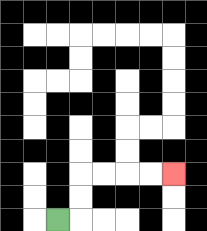{'start': '[2, 9]', 'end': '[7, 7]', 'path_directions': 'R,U,U,R,R,R,R', 'path_coordinates': '[[2, 9], [3, 9], [3, 8], [3, 7], [4, 7], [5, 7], [6, 7], [7, 7]]'}